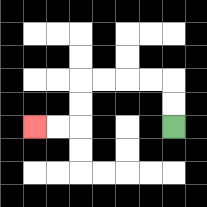{'start': '[7, 5]', 'end': '[1, 5]', 'path_directions': 'U,U,L,L,L,L,D,D,L,L', 'path_coordinates': '[[7, 5], [7, 4], [7, 3], [6, 3], [5, 3], [4, 3], [3, 3], [3, 4], [3, 5], [2, 5], [1, 5]]'}